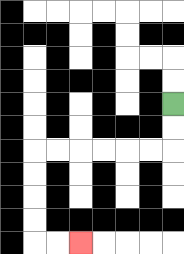{'start': '[7, 4]', 'end': '[3, 10]', 'path_directions': 'D,D,L,L,L,L,L,L,D,D,D,D,R,R', 'path_coordinates': '[[7, 4], [7, 5], [7, 6], [6, 6], [5, 6], [4, 6], [3, 6], [2, 6], [1, 6], [1, 7], [1, 8], [1, 9], [1, 10], [2, 10], [3, 10]]'}